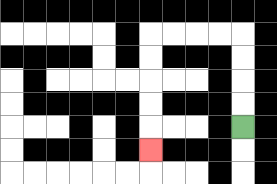{'start': '[10, 5]', 'end': '[6, 6]', 'path_directions': 'U,U,U,U,L,L,L,L,D,D,D,D,D', 'path_coordinates': '[[10, 5], [10, 4], [10, 3], [10, 2], [10, 1], [9, 1], [8, 1], [7, 1], [6, 1], [6, 2], [6, 3], [6, 4], [6, 5], [6, 6]]'}